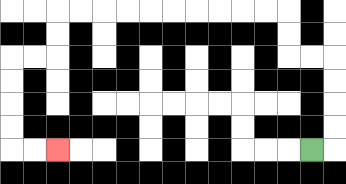{'start': '[13, 6]', 'end': '[2, 6]', 'path_directions': 'R,U,U,U,U,L,L,U,U,L,L,L,L,L,L,L,L,L,L,D,D,L,L,D,D,D,D,R,R', 'path_coordinates': '[[13, 6], [14, 6], [14, 5], [14, 4], [14, 3], [14, 2], [13, 2], [12, 2], [12, 1], [12, 0], [11, 0], [10, 0], [9, 0], [8, 0], [7, 0], [6, 0], [5, 0], [4, 0], [3, 0], [2, 0], [2, 1], [2, 2], [1, 2], [0, 2], [0, 3], [0, 4], [0, 5], [0, 6], [1, 6], [2, 6]]'}